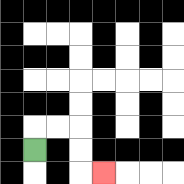{'start': '[1, 6]', 'end': '[4, 7]', 'path_directions': 'U,R,R,D,D,R', 'path_coordinates': '[[1, 6], [1, 5], [2, 5], [3, 5], [3, 6], [3, 7], [4, 7]]'}